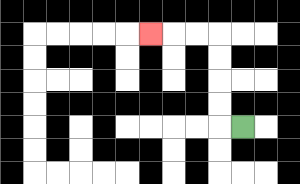{'start': '[10, 5]', 'end': '[6, 1]', 'path_directions': 'L,U,U,U,U,L,L,L', 'path_coordinates': '[[10, 5], [9, 5], [9, 4], [9, 3], [9, 2], [9, 1], [8, 1], [7, 1], [6, 1]]'}